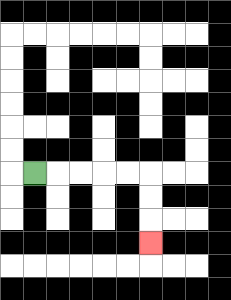{'start': '[1, 7]', 'end': '[6, 10]', 'path_directions': 'R,R,R,R,R,D,D,D', 'path_coordinates': '[[1, 7], [2, 7], [3, 7], [4, 7], [5, 7], [6, 7], [6, 8], [6, 9], [6, 10]]'}